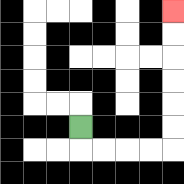{'start': '[3, 5]', 'end': '[7, 0]', 'path_directions': 'D,R,R,R,R,U,U,U,U,U,U', 'path_coordinates': '[[3, 5], [3, 6], [4, 6], [5, 6], [6, 6], [7, 6], [7, 5], [7, 4], [7, 3], [7, 2], [7, 1], [7, 0]]'}